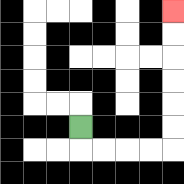{'start': '[3, 5]', 'end': '[7, 0]', 'path_directions': 'D,R,R,R,R,U,U,U,U,U,U', 'path_coordinates': '[[3, 5], [3, 6], [4, 6], [5, 6], [6, 6], [7, 6], [7, 5], [7, 4], [7, 3], [7, 2], [7, 1], [7, 0]]'}